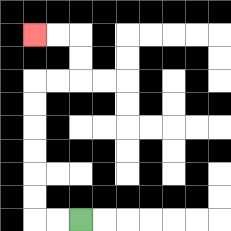{'start': '[3, 9]', 'end': '[1, 1]', 'path_directions': 'L,L,U,U,U,U,U,U,R,R,U,U,L,L', 'path_coordinates': '[[3, 9], [2, 9], [1, 9], [1, 8], [1, 7], [1, 6], [1, 5], [1, 4], [1, 3], [2, 3], [3, 3], [3, 2], [3, 1], [2, 1], [1, 1]]'}